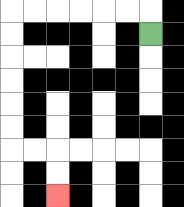{'start': '[6, 1]', 'end': '[2, 8]', 'path_directions': 'U,L,L,L,L,L,L,D,D,D,D,D,D,R,R,D,D', 'path_coordinates': '[[6, 1], [6, 0], [5, 0], [4, 0], [3, 0], [2, 0], [1, 0], [0, 0], [0, 1], [0, 2], [0, 3], [0, 4], [0, 5], [0, 6], [1, 6], [2, 6], [2, 7], [2, 8]]'}